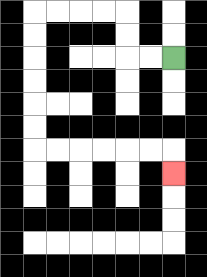{'start': '[7, 2]', 'end': '[7, 7]', 'path_directions': 'L,L,U,U,L,L,L,L,D,D,D,D,D,D,R,R,R,R,R,R,D', 'path_coordinates': '[[7, 2], [6, 2], [5, 2], [5, 1], [5, 0], [4, 0], [3, 0], [2, 0], [1, 0], [1, 1], [1, 2], [1, 3], [1, 4], [1, 5], [1, 6], [2, 6], [3, 6], [4, 6], [5, 6], [6, 6], [7, 6], [7, 7]]'}